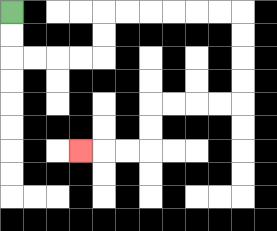{'start': '[0, 0]', 'end': '[3, 6]', 'path_directions': 'D,D,R,R,R,R,U,U,R,R,R,R,R,R,D,D,D,D,L,L,L,L,D,D,L,L,L', 'path_coordinates': '[[0, 0], [0, 1], [0, 2], [1, 2], [2, 2], [3, 2], [4, 2], [4, 1], [4, 0], [5, 0], [6, 0], [7, 0], [8, 0], [9, 0], [10, 0], [10, 1], [10, 2], [10, 3], [10, 4], [9, 4], [8, 4], [7, 4], [6, 4], [6, 5], [6, 6], [5, 6], [4, 6], [3, 6]]'}